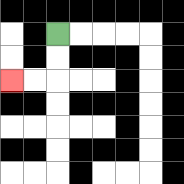{'start': '[2, 1]', 'end': '[0, 3]', 'path_directions': 'D,D,L,L', 'path_coordinates': '[[2, 1], [2, 2], [2, 3], [1, 3], [0, 3]]'}